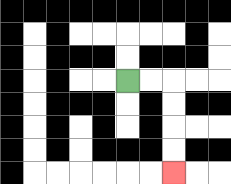{'start': '[5, 3]', 'end': '[7, 7]', 'path_directions': 'R,R,D,D,D,D', 'path_coordinates': '[[5, 3], [6, 3], [7, 3], [7, 4], [7, 5], [7, 6], [7, 7]]'}